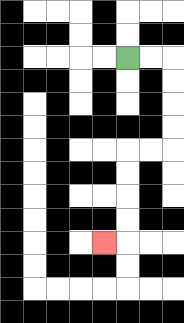{'start': '[5, 2]', 'end': '[4, 10]', 'path_directions': 'R,R,D,D,D,D,L,L,D,D,D,D,L', 'path_coordinates': '[[5, 2], [6, 2], [7, 2], [7, 3], [7, 4], [7, 5], [7, 6], [6, 6], [5, 6], [5, 7], [5, 8], [5, 9], [5, 10], [4, 10]]'}